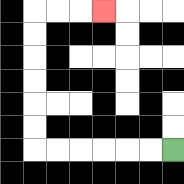{'start': '[7, 6]', 'end': '[4, 0]', 'path_directions': 'L,L,L,L,L,L,U,U,U,U,U,U,R,R,R', 'path_coordinates': '[[7, 6], [6, 6], [5, 6], [4, 6], [3, 6], [2, 6], [1, 6], [1, 5], [1, 4], [1, 3], [1, 2], [1, 1], [1, 0], [2, 0], [3, 0], [4, 0]]'}